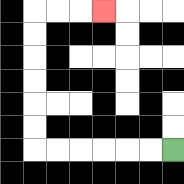{'start': '[7, 6]', 'end': '[4, 0]', 'path_directions': 'L,L,L,L,L,L,U,U,U,U,U,U,R,R,R', 'path_coordinates': '[[7, 6], [6, 6], [5, 6], [4, 6], [3, 6], [2, 6], [1, 6], [1, 5], [1, 4], [1, 3], [1, 2], [1, 1], [1, 0], [2, 0], [3, 0], [4, 0]]'}